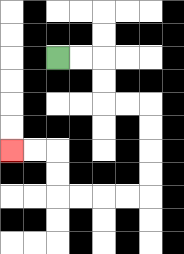{'start': '[2, 2]', 'end': '[0, 6]', 'path_directions': 'R,R,D,D,R,R,D,D,D,D,L,L,L,L,U,U,L,L', 'path_coordinates': '[[2, 2], [3, 2], [4, 2], [4, 3], [4, 4], [5, 4], [6, 4], [6, 5], [6, 6], [6, 7], [6, 8], [5, 8], [4, 8], [3, 8], [2, 8], [2, 7], [2, 6], [1, 6], [0, 6]]'}